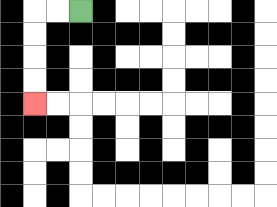{'start': '[3, 0]', 'end': '[1, 4]', 'path_directions': 'L,L,D,D,D,D', 'path_coordinates': '[[3, 0], [2, 0], [1, 0], [1, 1], [1, 2], [1, 3], [1, 4]]'}